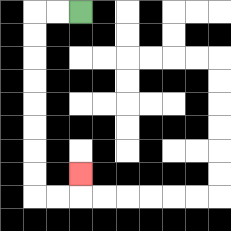{'start': '[3, 0]', 'end': '[3, 7]', 'path_directions': 'L,L,D,D,D,D,D,D,D,D,R,R,U', 'path_coordinates': '[[3, 0], [2, 0], [1, 0], [1, 1], [1, 2], [1, 3], [1, 4], [1, 5], [1, 6], [1, 7], [1, 8], [2, 8], [3, 8], [3, 7]]'}